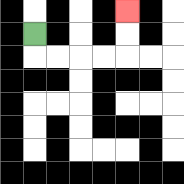{'start': '[1, 1]', 'end': '[5, 0]', 'path_directions': 'D,R,R,R,R,U,U', 'path_coordinates': '[[1, 1], [1, 2], [2, 2], [3, 2], [4, 2], [5, 2], [5, 1], [5, 0]]'}